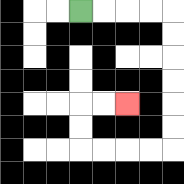{'start': '[3, 0]', 'end': '[5, 4]', 'path_directions': 'R,R,R,R,D,D,D,D,D,D,L,L,L,L,U,U,R,R', 'path_coordinates': '[[3, 0], [4, 0], [5, 0], [6, 0], [7, 0], [7, 1], [7, 2], [7, 3], [7, 4], [7, 5], [7, 6], [6, 6], [5, 6], [4, 6], [3, 6], [3, 5], [3, 4], [4, 4], [5, 4]]'}